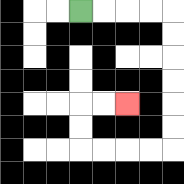{'start': '[3, 0]', 'end': '[5, 4]', 'path_directions': 'R,R,R,R,D,D,D,D,D,D,L,L,L,L,U,U,R,R', 'path_coordinates': '[[3, 0], [4, 0], [5, 0], [6, 0], [7, 0], [7, 1], [7, 2], [7, 3], [7, 4], [7, 5], [7, 6], [6, 6], [5, 6], [4, 6], [3, 6], [3, 5], [3, 4], [4, 4], [5, 4]]'}